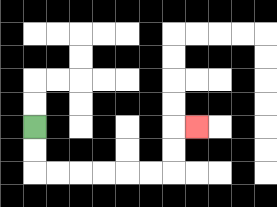{'start': '[1, 5]', 'end': '[8, 5]', 'path_directions': 'D,D,R,R,R,R,R,R,U,U,R', 'path_coordinates': '[[1, 5], [1, 6], [1, 7], [2, 7], [3, 7], [4, 7], [5, 7], [6, 7], [7, 7], [7, 6], [7, 5], [8, 5]]'}